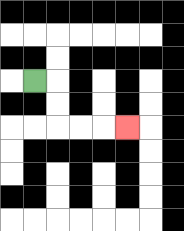{'start': '[1, 3]', 'end': '[5, 5]', 'path_directions': 'R,D,D,R,R,R', 'path_coordinates': '[[1, 3], [2, 3], [2, 4], [2, 5], [3, 5], [4, 5], [5, 5]]'}